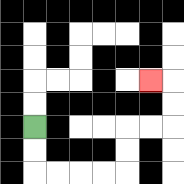{'start': '[1, 5]', 'end': '[6, 3]', 'path_directions': 'D,D,R,R,R,R,U,U,R,R,U,U,L', 'path_coordinates': '[[1, 5], [1, 6], [1, 7], [2, 7], [3, 7], [4, 7], [5, 7], [5, 6], [5, 5], [6, 5], [7, 5], [7, 4], [7, 3], [6, 3]]'}